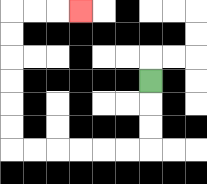{'start': '[6, 3]', 'end': '[3, 0]', 'path_directions': 'D,D,D,L,L,L,L,L,L,U,U,U,U,U,U,R,R,R', 'path_coordinates': '[[6, 3], [6, 4], [6, 5], [6, 6], [5, 6], [4, 6], [3, 6], [2, 6], [1, 6], [0, 6], [0, 5], [0, 4], [0, 3], [0, 2], [0, 1], [0, 0], [1, 0], [2, 0], [3, 0]]'}